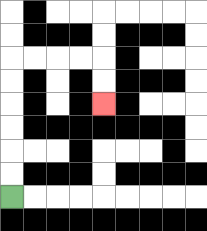{'start': '[0, 8]', 'end': '[4, 4]', 'path_directions': 'U,U,U,U,U,U,R,R,R,R,D,D', 'path_coordinates': '[[0, 8], [0, 7], [0, 6], [0, 5], [0, 4], [0, 3], [0, 2], [1, 2], [2, 2], [3, 2], [4, 2], [4, 3], [4, 4]]'}